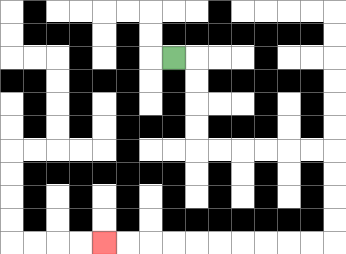{'start': '[7, 2]', 'end': '[4, 10]', 'path_directions': 'R,D,D,D,D,R,R,R,R,R,R,D,D,D,D,L,L,L,L,L,L,L,L,L,L', 'path_coordinates': '[[7, 2], [8, 2], [8, 3], [8, 4], [8, 5], [8, 6], [9, 6], [10, 6], [11, 6], [12, 6], [13, 6], [14, 6], [14, 7], [14, 8], [14, 9], [14, 10], [13, 10], [12, 10], [11, 10], [10, 10], [9, 10], [8, 10], [7, 10], [6, 10], [5, 10], [4, 10]]'}